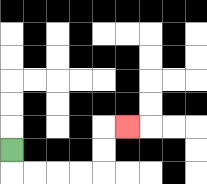{'start': '[0, 6]', 'end': '[5, 5]', 'path_directions': 'D,R,R,R,R,U,U,R', 'path_coordinates': '[[0, 6], [0, 7], [1, 7], [2, 7], [3, 7], [4, 7], [4, 6], [4, 5], [5, 5]]'}